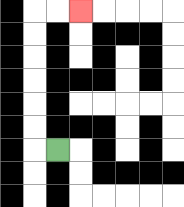{'start': '[2, 6]', 'end': '[3, 0]', 'path_directions': 'L,U,U,U,U,U,U,R,R', 'path_coordinates': '[[2, 6], [1, 6], [1, 5], [1, 4], [1, 3], [1, 2], [1, 1], [1, 0], [2, 0], [3, 0]]'}